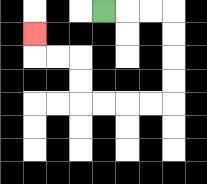{'start': '[4, 0]', 'end': '[1, 1]', 'path_directions': 'R,R,R,D,D,D,D,L,L,L,L,U,U,L,L,U', 'path_coordinates': '[[4, 0], [5, 0], [6, 0], [7, 0], [7, 1], [7, 2], [7, 3], [7, 4], [6, 4], [5, 4], [4, 4], [3, 4], [3, 3], [3, 2], [2, 2], [1, 2], [1, 1]]'}